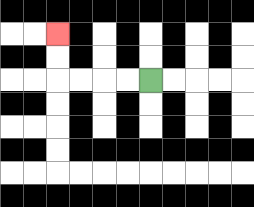{'start': '[6, 3]', 'end': '[2, 1]', 'path_directions': 'L,L,L,L,U,U', 'path_coordinates': '[[6, 3], [5, 3], [4, 3], [3, 3], [2, 3], [2, 2], [2, 1]]'}